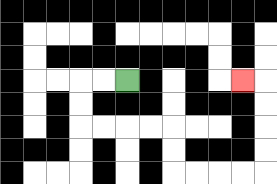{'start': '[5, 3]', 'end': '[10, 3]', 'path_directions': 'L,L,D,D,R,R,R,R,D,D,R,R,R,R,U,U,U,U,L', 'path_coordinates': '[[5, 3], [4, 3], [3, 3], [3, 4], [3, 5], [4, 5], [5, 5], [6, 5], [7, 5], [7, 6], [7, 7], [8, 7], [9, 7], [10, 7], [11, 7], [11, 6], [11, 5], [11, 4], [11, 3], [10, 3]]'}